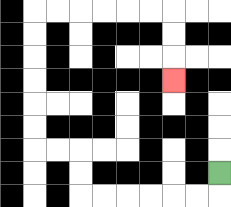{'start': '[9, 7]', 'end': '[7, 3]', 'path_directions': 'D,L,L,L,L,L,L,U,U,L,L,U,U,U,U,U,U,R,R,R,R,R,R,D,D,D', 'path_coordinates': '[[9, 7], [9, 8], [8, 8], [7, 8], [6, 8], [5, 8], [4, 8], [3, 8], [3, 7], [3, 6], [2, 6], [1, 6], [1, 5], [1, 4], [1, 3], [1, 2], [1, 1], [1, 0], [2, 0], [3, 0], [4, 0], [5, 0], [6, 0], [7, 0], [7, 1], [7, 2], [7, 3]]'}